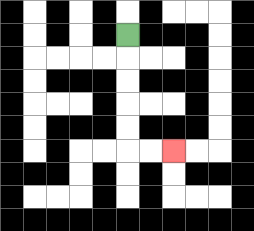{'start': '[5, 1]', 'end': '[7, 6]', 'path_directions': 'D,D,D,D,D,R,R', 'path_coordinates': '[[5, 1], [5, 2], [5, 3], [5, 4], [5, 5], [5, 6], [6, 6], [7, 6]]'}